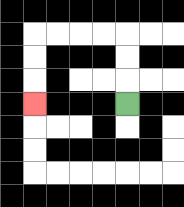{'start': '[5, 4]', 'end': '[1, 4]', 'path_directions': 'U,U,U,L,L,L,L,D,D,D', 'path_coordinates': '[[5, 4], [5, 3], [5, 2], [5, 1], [4, 1], [3, 1], [2, 1], [1, 1], [1, 2], [1, 3], [1, 4]]'}